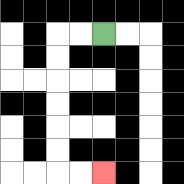{'start': '[4, 1]', 'end': '[4, 7]', 'path_directions': 'L,L,D,D,D,D,D,D,R,R', 'path_coordinates': '[[4, 1], [3, 1], [2, 1], [2, 2], [2, 3], [2, 4], [2, 5], [2, 6], [2, 7], [3, 7], [4, 7]]'}